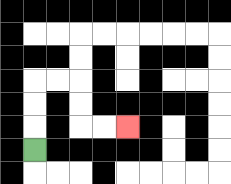{'start': '[1, 6]', 'end': '[5, 5]', 'path_directions': 'U,U,U,R,R,D,D,R,R', 'path_coordinates': '[[1, 6], [1, 5], [1, 4], [1, 3], [2, 3], [3, 3], [3, 4], [3, 5], [4, 5], [5, 5]]'}